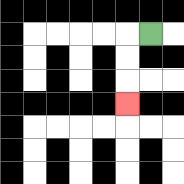{'start': '[6, 1]', 'end': '[5, 4]', 'path_directions': 'L,D,D,D', 'path_coordinates': '[[6, 1], [5, 1], [5, 2], [5, 3], [5, 4]]'}